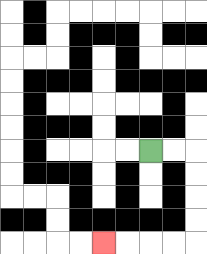{'start': '[6, 6]', 'end': '[4, 10]', 'path_directions': 'R,R,D,D,D,D,L,L,L,L', 'path_coordinates': '[[6, 6], [7, 6], [8, 6], [8, 7], [8, 8], [8, 9], [8, 10], [7, 10], [6, 10], [5, 10], [4, 10]]'}